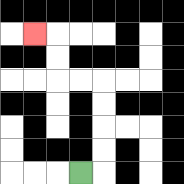{'start': '[3, 7]', 'end': '[1, 1]', 'path_directions': 'R,U,U,U,U,L,L,U,U,L', 'path_coordinates': '[[3, 7], [4, 7], [4, 6], [4, 5], [4, 4], [4, 3], [3, 3], [2, 3], [2, 2], [2, 1], [1, 1]]'}